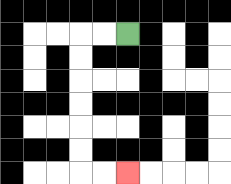{'start': '[5, 1]', 'end': '[5, 7]', 'path_directions': 'L,L,D,D,D,D,D,D,R,R', 'path_coordinates': '[[5, 1], [4, 1], [3, 1], [3, 2], [3, 3], [3, 4], [3, 5], [3, 6], [3, 7], [4, 7], [5, 7]]'}